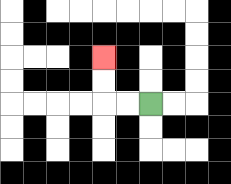{'start': '[6, 4]', 'end': '[4, 2]', 'path_directions': 'L,L,U,U', 'path_coordinates': '[[6, 4], [5, 4], [4, 4], [4, 3], [4, 2]]'}